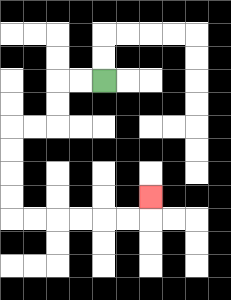{'start': '[4, 3]', 'end': '[6, 8]', 'path_directions': 'L,L,D,D,L,L,D,D,D,D,R,R,R,R,R,R,U', 'path_coordinates': '[[4, 3], [3, 3], [2, 3], [2, 4], [2, 5], [1, 5], [0, 5], [0, 6], [0, 7], [0, 8], [0, 9], [1, 9], [2, 9], [3, 9], [4, 9], [5, 9], [6, 9], [6, 8]]'}